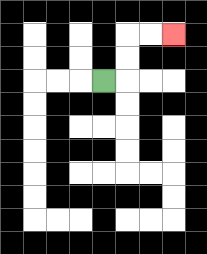{'start': '[4, 3]', 'end': '[7, 1]', 'path_directions': 'R,U,U,R,R', 'path_coordinates': '[[4, 3], [5, 3], [5, 2], [5, 1], [6, 1], [7, 1]]'}